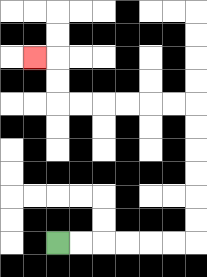{'start': '[2, 10]', 'end': '[1, 2]', 'path_directions': 'R,R,R,R,R,R,U,U,U,U,U,U,L,L,L,L,L,L,U,U,L', 'path_coordinates': '[[2, 10], [3, 10], [4, 10], [5, 10], [6, 10], [7, 10], [8, 10], [8, 9], [8, 8], [8, 7], [8, 6], [8, 5], [8, 4], [7, 4], [6, 4], [5, 4], [4, 4], [3, 4], [2, 4], [2, 3], [2, 2], [1, 2]]'}